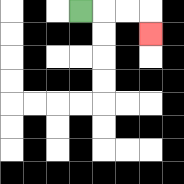{'start': '[3, 0]', 'end': '[6, 1]', 'path_directions': 'R,R,R,D', 'path_coordinates': '[[3, 0], [4, 0], [5, 0], [6, 0], [6, 1]]'}